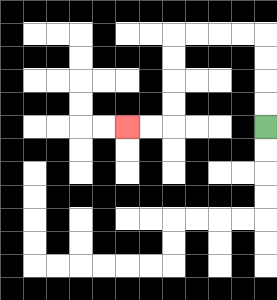{'start': '[11, 5]', 'end': '[5, 5]', 'path_directions': 'U,U,U,U,L,L,L,L,D,D,D,D,L,L', 'path_coordinates': '[[11, 5], [11, 4], [11, 3], [11, 2], [11, 1], [10, 1], [9, 1], [8, 1], [7, 1], [7, 2], [7, 3], [7, 4], [7, 5], [6, 5], [5, 5]]'}